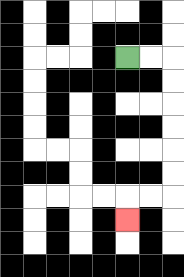{'start': '[5, 2]', 'end': '[5, 9]', 'path_directions': 'R,R,D,D,D,D,D,D,L,L,D', 'path_coordinates': '[[5, 2], [6, 2], [7, 2], [7, 3], [7, 4], [7, 5], [7, 6], [7, 7], [7, 8], [6, 8], [5, 8], [5, 9]]'}